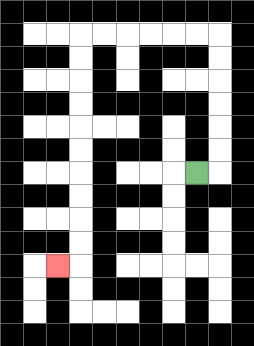{'start': '[8, 7]', 'end': '[2, 11]', 'path_directions': 'R,U,U,U,U,U,U,L,L,L,L,L,L,D,D,D,D,D,D,D,D,D,D,L', 'path_coordinates': '[[8, 7], [9, 7], [9, 6], [9, 5], [9, 4], [9, 3], [9, 2], [9, 1], [8, 1], [7, 1], [6, 1], [5, 1], [4, 1], [3, 1], [3, 2], [3, 3], [3, 4], [3, 5], [3, 6], [3, 7], [3, 8], [3, 9], [3, 10], [3, 11], [2, 11]]'}